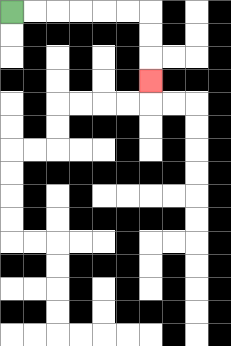{'start': '[0, 0]', 'end': '[6, 3]', 'path_directions': 'R,R,R,R,R,R,D,D,D', 'path_coordinates': '[[0, 0], [1, 0], [2, 0], [3, 0], [4, 0], [5, 0], [6, 0], [6, 1], [6, 2], [6, 3]]'}